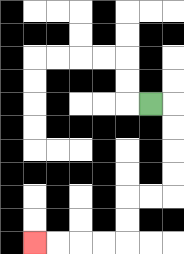{'start': '[6, 4]', 'end': '[1, 10]', 'path_directions': 'R,D,D,D,D,L,L,D,D,L,L,L,L', 'path_coordinates': '[[6, 4], [7, 4], [7, 5], [7, 6], [7, 7], [7, 8], [6, 8], [5, 8], [5, 9], [5, 10], [4, 10], [3, 10], [2, 10], [1, 10]]'}